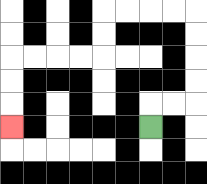{'start': '[6, 5]', 'end': '[0, 5]', 'path_directions': 'U,R,R,U,U,U,U,L,L,L,L,D,D,L,L,L,L,D,D,D', 'path_coordinates': '[[6, 5], [6, 4], [7, 4], [8, 4], [8, 3], [8, 2], [8, 1], [8, 0], [7, 0], [6, 0], [5, 0], [4, 0], [4, 1], [4, 2], [3, 2], [2, 2], [1, 2], [0, 2], [0, 3], [0, 4], [0, 5]]'}